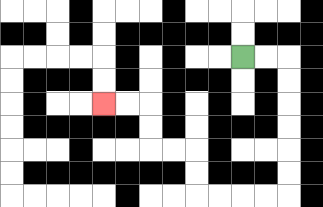{'start': '[10, 2]', 'end': '[4, 4]', 'path_directions': 'R,R,D,D,D,D,D,D,L,L,L,L,U,U,L,L,U,U,L,L', 'path_coordinates': '[[10, 2], [11, 2], [12, 2], [12, 3], [12, 4], [12, 5], [12, 6], [12, 7], [12, 8], [11, 8], [10, 8], [9, 8], [8, 8], [8, 7], [8, 6], [7, 6], [6, 6], [6, 5], [6, 4], [5, 4], [4, 4]]'}